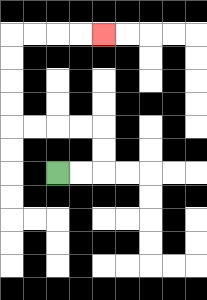{'start': '[2, 7]', 'end': '[4, 1]', 'path_directions': 'R,R,U,U,L,L,L,L,U,U,U,U,R,R,R,R', 'path_coordinates': '[[2, 7], [3, 7], [4, 7], [4, 6], [4, 5], [3, 5], [2, 5], [1, 5], [0, 5], [0, 4], [0, 3], [0, 2], [0, 1], [1, 1], [2, 1], [3, 1], [4, 1]]'}